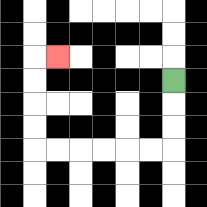{'start': '[7, 3]', 'end': '[2, 2]', 'path_directions': 'D,D,D,L,L,L,L,L,L,U,U,U,U,R', 'path_coordinates': '[[7, 3], [7, 4], [7, 5], [7, 6], [6, 6], [5, 6], [4, 6], [3, 6], [2, 6], [1, 6], [1, 5], [1, 4], [1, 3], [1, 2], [2, 2]]'}